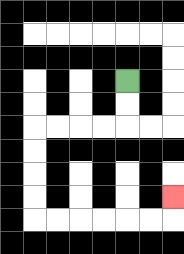{'start': '[5, 3]', 'end': '[7, 8]', 'path_directions': 'D,D,L,L,L,L,D,D,D,D,R,R,R,R,R,R,U', 'path_coordinates': '[[5, 3], [5, 4], [5, 5], [4, 5], [3, 5], [2, 5], [1, 5], [1, 6], [1, 7], [1, 8], [1, 9], [2, 9], [3, 9], [4, 9], [5, 9], [6, 9], [7, 9], [7, 8]]'}